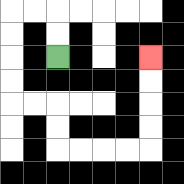{'start': '[2, 2]', 'end': '[6, 2]', 'path_directions': 'U,U,L,L,D,D,D,D,R,R,D,D,R,R,R,R,U,U,U,U', 'path_coordinates': '[[2, 2], [2, 1], [2, 0], [1, 0], [0, 0], [0, 1], [0, 2], [0, 3], [0, 4], [1, 4], [2, 4], [2, 5], [2, 6], [3, 6], [4, 6], [5, 6], [6, 6], [6, 5], [6, 4], [6, 3], [6, 2]]'}